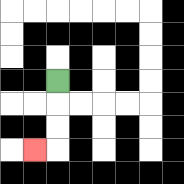{'start': '[2, 3]', 'end': '[1, 6]', 'path_directions': 'D,D,D,L', 'path_coordinates': '[[2, 3], [2, 4], [2, 5], [2, 6], [1, 6]]'}